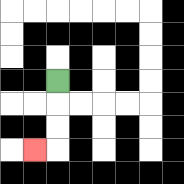{'start': '[2, 3]', 'end': '[1, 6]', 'path_directions': 'D,D,D,L', 'path_coordinates': '[[2, 3], [2, 4], [2, 5], [2, 6], [1, 6]]'}